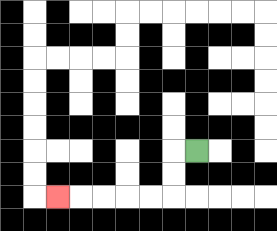{'start': '[8, 6]', 'end': '[2, 8]', 'path_directions': 'L,D,D,L,L,L,L,L', 'path_coordinates': '[[8, 6], [7, 6], [7, 7], [7, 8], [6, 8], [5, 8], [4, 8], [3, 8], [2, 8]]'}